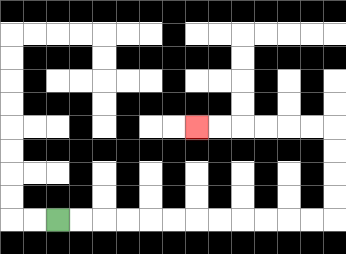{'start': '[2, 9]', 'end': '[8, 5]', 'path_directions': 'R,R,R,R,R,R,R,R,R,R,R,R,U,U,U,U,L,L,L,L,L,L', 'path_coordinates': '[[2, 9], [3, 9], [4, 9], [5, 9], [6, 9], [7, 9], [8, 9], [9, 9], [10, 9], [11, 9], [12, 9], [13, 9], [14, 9], [14, 8], [14, 7], [14, 6], [14, 5], [13, 5], [12, 5], [11, 5], [10, 5], [9, 5], [8, 5]]'}